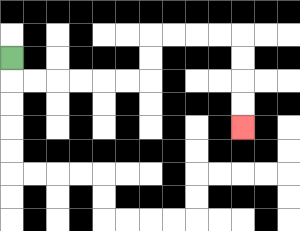{'start': '[0, 2]', 'end': '[10, 5]', 'path_directions': 'D,R,R,R,R,R,R,U,U,R,R,R,R,D,D,D,D', 'path_coordinates': '[[0, 2], [0, 3], [1, 3], [2, 3], [3, 3], [4, 3], [5, 3], [6, 3], [6, 2], [6, 1], [7, 1], [8, 1], [9, 1], [10, 1], [10, 2], [10, 3], [10, 4], [10, 5]]'}